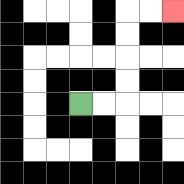{'start': '[3, 4]', 'end': '[7, 0]', 'path_directions': 'R,R,U,U,U,U,R,R', 'path_coordinates': '[[3, 4], [4, 4], [5, 4], [5, 3], [5, 2], [5, 1], [5, 0], [6, 0], [7, 0]]'}